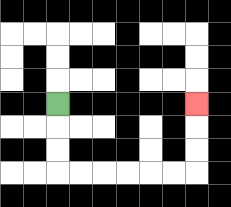{'start': '[2, 4]', 'end': '[8, 4]', 'path_directions': 'D,D,D,R,R,R,R,R,R,U,U,U', 'path_coordinates': '[[2, 4], [2, 5], [2, 6], [2, 7], [3, 7], [4, 7], [5, 7], [6, 7], [7, 7], [8, 7], [8, 6], [8, 5], [8, 4]]'}